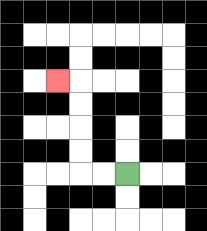{'start': '[5, 7]', 'end': '[2, 3]', 'path_directions': 'L,L,U,U,U,U,L', 'path_coordinates': '[[5, 7], [4, 7], [3, 7], [3, 6], [3, 5], [3, 4], [3, 3], [2, 3]]'}